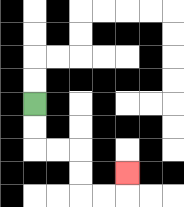{'start': '[1, 4]', 'end': '[5, 7]', 'path_directions': 'D,D,R,R,D,D,R,R,U', 'path_coordinates': '[[1, 4], [1, 5], [1, 6], [2, 6], [3, 6], [3, 7], [3, 8], [4, 8], [5, 8], [5, 7]]'}